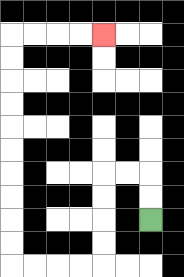{'start': '[6, 9]', 'end': '[4, 1]', 'path_directions': 'U,U,L,L,D,D,D,D,L,L,L,L,U,U,U,U,U,U,U,U,U,U,R,R,R,R', 'path_coordinates': '[[6, 9], [6, 8], [6, 7], [5, 7], [4, 7], [4, 8], [4, 9], [4, 10], [4, 11], [3, 11], [2, 11], [1, 11], [0, 11], [0, 10], [0, 9], [0, 8], [0, 7], [0, 6], [0, 5], [0, 4], [0, 3], [0, 2], [0, 1], [1, 1], [2, 1], [3, 1], [4, 1]]'}